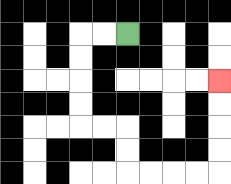{'start': '[5, 1]', 'end': '[9, 3]', 'path_directions': 'L,L,D,D,D,D,R,R,D,D,R,R,R,R,U,U,U,U', 'path_coordinates': '[[5, 1], [4, 1], [3, 1], [3, 2], [3, 3], [3, 4], [3, 5], [4, 5], [5, 5], [5, 6], [5, 7], [6, 7], [7, 7], [8, 7], [9, 7], [9, 6], [9, 5], [9, 4], [9, 3]]'}